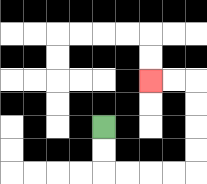{'start': '[4, 5]', 'end': '[6, 3]', 'path_directions': 'D,D,R,R,R,R,U,U,U,U,L,L', 'path_coordinates': '[[4, 5], [4, 6], [4, 7], [5, 7], [6, 7], [7, 7], [8, 7], [8, 6], [8, 5], [8, 4], [8, 3], [7, 3], [6, 3]]'}